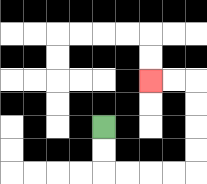{'start': '[4, 5]', 'end': '[6, 3]', 'path_directions': 'D,D,R,R,R,R,U,U,U,U,L,L', 'path_coordinates': '[[4, 5], [4, 6], [4, 7], [5, 7], [6, 7], [7, 7], [8, 7], [8, 6], [8, 5], [8, 4], [8, 3], [7, 3], [6, 3]]'}